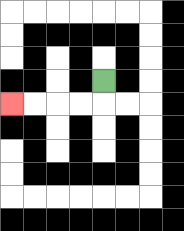{'start': '[4, 3]', 'end': '[0, 4]', 'path_directions': 'D,L,L,L,L', 'path_coordinates': '[[4, 3], [4, 4], [3, 4], [2, 4], [1, 4], [0, 4]]'}